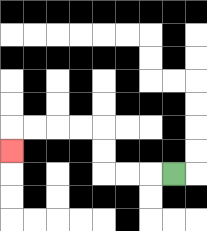{'start': '[7, 7]', 'end': '[0, 6]', 'path_directions': 'L,L,L,U,U,L,L,L,L,D', 'path_coordinates': '[[7, 7], [6, 7], [5, 7], [4, 7], [4, 6], [4, 5], [3, 5], [2, 5], [1, 5], [0, 5], [0, 6]]'}